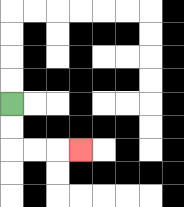{'start': '[0, 4]', 'end': '[3, 6]', 'path_directions': 'D,D,R,R,R', 'path_coordinates': '[[0, 4], [0, 5], [0, 6], [1, 6], [2, 6], [3, 6]]'}